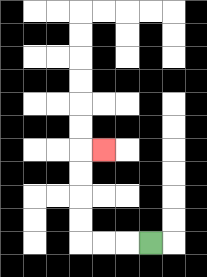{'start': '[6, 10]', 'end': '[4, 6]', 'path_directions': 'L,L,L,U,U,U,U,R', 'path_coordinates': '[[6, 10], [5, 10], [4, 10], [3, 10], [3, 9], [3, 8], [3, 7], [3, 6], [4, 6]]'}